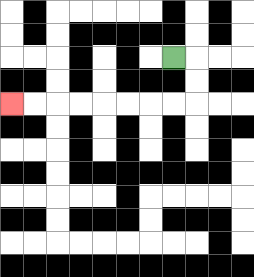{'start': '[7, 2]', 'end': '[0, 4]', 'path_directions': 'R,D,D,L,L,L,L,L,L,L,L', 'path_coordinates': '[[7, 2], [8, 2], [8, 3], [8, 4], [7, 4], [6, 4], [5, 4], [4, 4], [3, 4], [2, 4], [1, 4], [0, 4]]'}